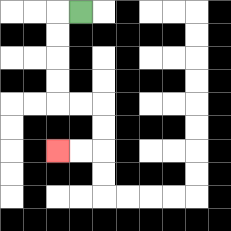{'start': '[3, 0]', 'end': '[2, 6]', 'path_directions': 'L,D,D,D,D,R,R,D,D,L,L', 'path_coordinates': '[[3, 0], [2, 0], [2, 1], [2, 2], [2, 3], [2, 4], [3, 4], [4, 4], [4, 5], [4, 6], [3, 6], [2, 6]]'}